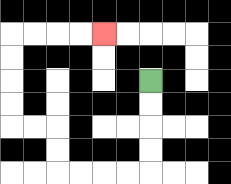{'start': '[6, 3]', 'end': '[4, 1]', 'path_directions': 'D,D,D,D,L,L,L,L,U,U,L,L,U,U,U,U,R,R,R,R', 'path_coordinates': '[[6, 3], [6, 4], [6, 5], [6, 6], [6, 7], [5, 7], [4, 7], [3, 7], [2, 7], [2, 6], [2, 5], [1, 5], [0, 5], [0, 4], [0, 3], [0, 2], [0, 1], [1, 1], [2, 1], [3, 1], [4, 1]]'}